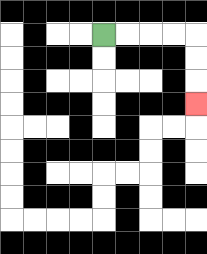{'start': '[4, 1]', 'end': '[8, 4]', 'path_directions': 'R,R,R,R,D,D,D', 'path_coordinates': '[[4, 1], [5, 1], [6, 1], [7, 1], [8, 1], [8, 2], [8, 3], [8, 4]]'}